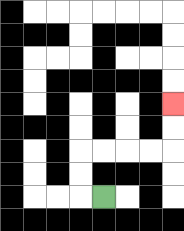{'start': '[4, 8]', 'end': '[7, 4]', 'path_directions': 'L,U,U,R,R,R,R,U,U', 'path_coordinates': '[[4, 8], [3, 8], [3, 7], [3, 6], [4, 6], [5, 6], [6, 6], [7, 6], [7, 5], [7, 4]]'}